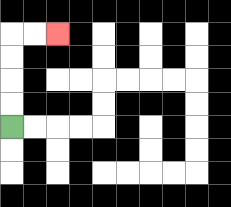{'start': '[0, 5]', 'end': '[2, 1]', 'path_directions': 'U,U,U,U,R,R', 'path_coordinates': '[[0, 5], [0, 4], [0, 3], [0, 2], [0, 1], [1, 1], [2, 1]]'}